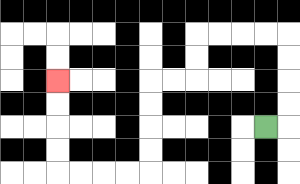{'start': '[11, 5]', 'end': '[2, 3]', 'path_directions': 'R,U,U,U,U,L,L,L,L,D,D,L,L,D,D,D,D,L,L,L,L,U,U,U,U', 'path_coordinates': '[[11, 5], [12, 5], [12, 4], [12, 3], [12, 2], [12, 1], [11, 1], [10, 1], [9, 1], [8, 1], [8, 2], [8, 3], [7, 3], [6, 3], [6, 4], [6, 5], [6, 6], [6, 7], [5, 7], [4, 7], [3, 7], [2, 7], [2, 6], [2, 5], [2, 4], [2, 3]]'}